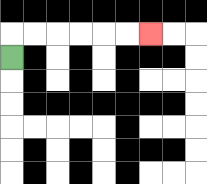{'start': '[0, 2]', 'end': '[6, 1]', 'path_directions': 'U,R,R,R,R,R,R', 'path_coordinates': '[[0, 2], [0, 1], [1, 1], [2, 1], [3, 1], [4, 1], [5, 1], [6, 1]]'}